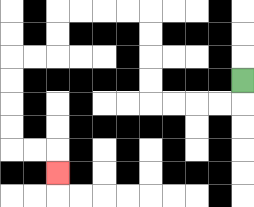{'start': '[10, 3]', 'end': '[2, 7]', 'path_directions': 'D,L,L,L,L,U,U,U,U,L,L,L,L,D,D,L,L,D,D,D,D,R,R,D', 'path_coordinates': '[[10, 3], [10, 4], [9, 4], [8, 4], [7, 4], [6, 4], [6, 3], [6, 2], [6, 1], [6, 0], [5, 0], [4, 0], [3, 0], [2, 0], [2, 1], [2, 2], [1, 2], [0, 2], [0, 3], [0, 4], [0, 5], [0, 6], [1, 6], [2, 6], [2, 7]]'}